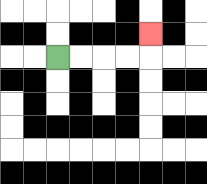{'start': '[2, 2]', 'end': '[6, 1]', 'path_directions': 'R,R,R,R,U', 'path_coordinates': '[[2, 2], [3, 2], [4, 2], [5, 2], [6, 2], [6, 1]]'}